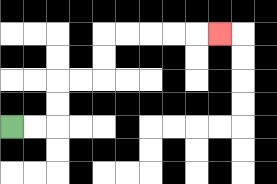{'start': '[0, 5]', 'end': '[9, 1]', 'path_directions': 'R,R,U,U,R,R,U,U,R,R,R,R,R', 'path_coordinates': '[[0, 5], [1, 5], [2, 5], [2, 4], [2, 3], [3, 3], [4, 3], [4, 2], [4, 1], [5, 1], [6, 1], [7, 1], [8, 1], [9, 1]]'}